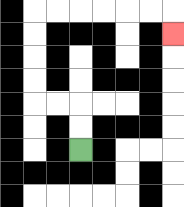{'start': '[3, 6]', 'end': '[7, 1]', 'path_directions': 'U,U,L,L,U,U,U,U,R,R,R,R,R,R,D', 'path_coordinates': '[[3, 6], [3, 5], [3, 4], [2, 4], [1, 4], [1, 3], [1, 2], [1, 1], [1, 0], [2, 0], [3, 0], [4, 0], [5, 0], [6, 0], [7, 0], [7, 1]]'}